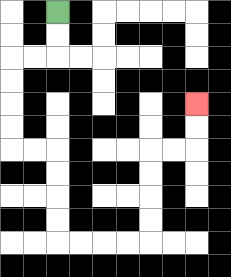{'start': '[2, 0]', 'end': '[8, 4]', 'path_directions': 'D,D,L,L,D,D,D,D,R,R,D,D,D,D,R,R,R,R,U,U,U,U,R,R,U,U', 'path_coordinates': '[[2, 0], [2, 1], [2, 2], [1, 2], [0, 2], [0, 3], [0, 4], [0, 5], [0, 6], [1, 6], [2, 6], [2, 7], [2, 8], [2, 9], [2, 10], [3, 10], [4, 10], [5, 10], [6, 10], [6, 9], [6, 8], [6, 7], [6, 6], [7, 6], [8, 6], [8, 5], [8, 4]]'}